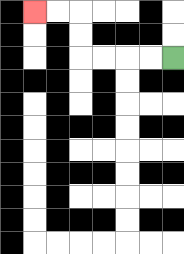{'start': '[7, 2]', 'end': '[1, 0]', 'path_directions': 'L,L,L,L,U,U,L,L', 'path_coordinates': '[[7, 2], [6, 2], [5, 2], [4, 2], [3, 2], [3, 1], [3, 0], [2, 0], [1, 0]]'}